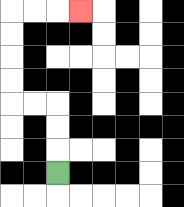{'start': '[2, 7]', 'end': '[3, 0]', 'path_directions': 'U,U,U,L,L,U,U,U,U,R,R,R', 'path_coordinates': '[[2, 7], [2, 6], [2, 5], [2, 4], [1, 4], [0, 4], [0, 3], [0, 2], [0, 1], [0, 0], [1, 0], [2, 0], [3, 0]]'}